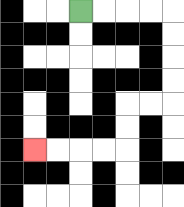{'start': '[3, 0]', 'end': '[1, 6]', 'path_directions': 'R,R,R,R,D,D,D,D,L,L,D,D,L,L,L,L', 'path_coordinates': '[[3, 0], [4, 0], [5, 0], [6, 0], [7, 0], [7, 1], [7, 2], [7, 3], [7, 4], [6, 4], [5, 4], [5, 5], [5, 6], [4, 6], [3, 6], [2, 6], [1, 6]]'}